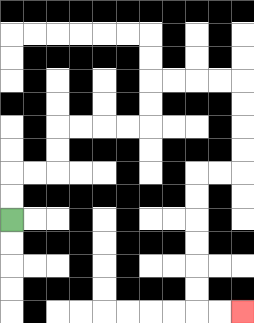{'start': '[0, 9]', 'end': '[10, 13]', 'path_directions': 'U,U,R,R,U,U,R,R,R,R,U,U,R,R,R,R,D,D,D,D,L,L,D,D,D,D,D,D,R,R', 'path_coordinates': '[[0, 9], [0, 8], [0, 7], [1, 7], [2, 7], [2, 6], [2, 5], [3, 5], [4, 5], [5, 5], [6, 5], [6, 4], [6, 3], [7, 3], [8, 3], [9, 3], [10, 3], [10, 4], [10, 5], [10, 6], [10, 7], [9, 7], [8, 7], [8, 8], [8, 9], [8, 10], [8, 11], [8, 12], [8, 13], [9, 13], [10, 13]]'}